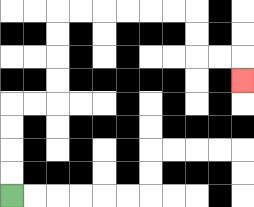{'start': '[0, 8]', 'end': '[10, 3]', 'path_directions': 'U,U,U,U,R,R,U,U,U,U,R,R,R,R,R,R,D,D,R,R,D', 'path_coordinates': '[[0, 8], [0, 7], [0, 6], [0, 5], [0, 4], [1, 4], [2, 4], [2, 3], [2, 2], [2, 1], [2, 0], [3, 0], [4, 0], [5, 0], [6, 0], [7, 0], [8, 0], [8, 1], [8, 2], [9, 2], [10, 2], [10, 3]]'}